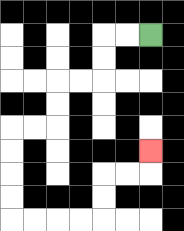{'start': '[6, 1]', 'end': '[6, 6]', 'path_directions': 'L,L,D,D,L,L,D,D,L,L,D,D,D,D,R,R,R,R,U,U,R,R,U', 'path_coordinates': '[[6, 1], [5, 1], [4, 1], [4, 2], [4, 3], [3, 3], [2, 3], [2, 4], [2, 5], [1, 5], [0, 5], [0, 6], [0, 7], [0, 8], [0, 9], [1, 9], [2, 9], [3, 9], [4, 9], [4, 8], [4, 7], [5, 7], [6, 7], [6, 6]]'}